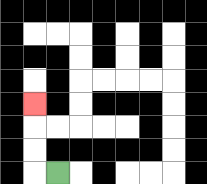{'start': '[2, 7]', 'end': '[1, 4]', 'path_directions': 'L,U,U,U', 'path_coordinates': '[[2, 7], [1, 7], [1, 6], [1, 5], [1, 4]]'}